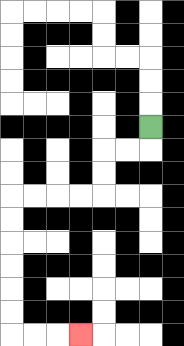{'start': '[6, 5]', 'end': '[3, 14]', 'path_directions': 'D,L,L,D,D,L,L,L,L,D,D,D,D,D,D,R,R,R', 'path_coordinates': '[[6, 5], [6, 6], [5, 6], [4, 6], [4, 7], [4, 8], [3, 8], [2, 8], [1, 8], [0, 8], [0, 9], [0, 10], [0, 11], [0, 12], [0, 13], [0, 14], [1, 14], [2, 14], [3, 14]]'}